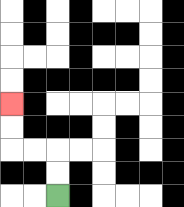{'start': '[2, 8]', 'end': '[0, 4]', 'path_directions': 'U,U,L,L,U,U', 'path_coordinates': '[[2, 8], [2, 7], [2, 6], [1, 6], [0, 6], [0, 5], [0, 4]]'}